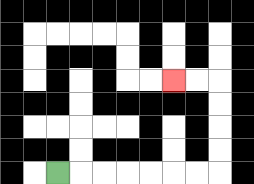{'start': '[2, 7]', 'end': '[7, 3]', 'path_directions': 'R,R,R,R,R,R,R,U,U,U,U,L,L', 'path_coordinates': '[[2, 7], [3, 7], [4, 7], [5, 7], [6, 7], [7, 7], [8, 7], [9, 7], [9, 6], [9, 5], [9, 4], [9, 3], [8, 3], [7, 3]]'}